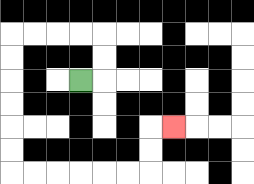{'start': '[3, 3]', 'end': '[7, 5]', 'path_directions': 'R,U,U,L,L,L,L,D,D,D,D,D,D,R,R,R,R,R,R,U,U,R', 'path_coordinates': '[[3, 3], [4, 3], [4, 2], [4, 1], [3, 1], [2, 1], [1, 1], [0, 1], [0, 2], [0, 3], [0, 4], [0, 5], [0, 6], [0, 7], [1, 7], [2, 7], [3, 7], [4, 7], [5, 7], [6, 7], [6, 6], [6, 5], [7, 5]]'}